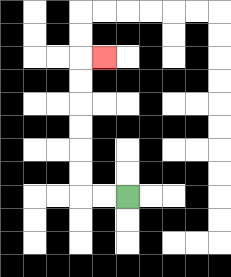{'start': '[5, 8]', 'end': '[4, 2]', 'path_directions': 'L,L,U,U,U,U,U,U,R', 'path_coordinates': '[[5, 8], [4, 8], [3, 8], [3, 7], [3, 6], [3, 5], [3, 4], [3, 3], [3, 2], [4, 2]]'}